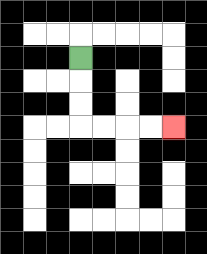{'start': '[3, 2]', 'end': '[7, 5]', 'path_directions': 'D,D,D,R,R,R,R', 'path_coordinates': '[[3, 2], [3, 3], [3, 4], [3, 5], [4, 5], [5, 5], [6, 5], [7, 5]]'}